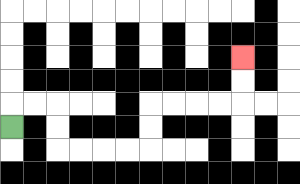{'start': '[0, 5]', 'end': '[10, 2]', 'path_directions': 'U,R,R,D,D,R,R,R,R,U,U,R,R,R,R,U,U', 'path_coordinates': '[[0, 5], [0, 4], [1, 4], [2, 4], [2, 5], [2, 6], [3, 6], [4, 6], [5, 6], [6, 6], [6, 5], [6, 4], [7, 4], [8, 4], [9, 4], [10, 4], [10, 3], [10, 2]]'}